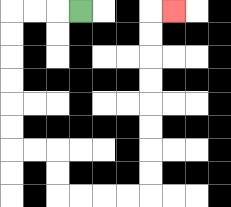{'start': '[3, 0]', 'end': '[7, 0]', 'path_directions': 'L,L,L,D,D,D,D,D,D,R,R,D,D,R,R,R,R,U,U,U,U,U,U,U,U,R', 'path_coordinates': '[[3, 0], [2, 0], [1, 0], [0, 0], [0, 1], [0, 2], [0, 3], [0, 4], [0, 5], [0, 6], [1, 6], [2, 6], [2, 7], [2, 8], [3, 8], [4, 8], [5, 8], [6, 8], [6, 7], [6, 6], [6, 5], [6, 4], [6, 3], [6, 2], [6, 1], [6, 0], [7, 0]]'}